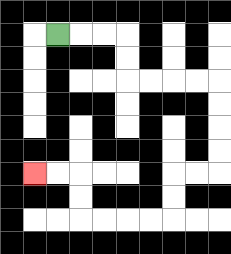{'start': '[2, 1]', 'end': '[1, 7]', 'path_directions': 'R,R,R,D,D,R,R,R,R,D,D,D,D,L,L,D,D,L,L,L,L,U,U,L,L', 'path_coordinates': '[[2, 1], [3, 1], [4, 1], [5, 1], [5, 2], [5, 3], [6, 3], [7, 3], [8, 3], [9, 3], [9, 4], [9, 5], [9, 6], [9, 7], [8, 7], [7, 7], [7, 8], [7, 9], [6, 9], [5, 9], [4, 9], [3, 9], [3, 8], [3, 7], [2, 7], [1, 7]]'}